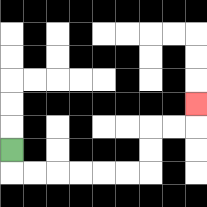{'start': '[0, 6]', 'end': '[8, 4]', 'path_directions': 'D,R,R,R,R,R,R,U,U,R,R,U', 'path_coordinates': '[[0, 6], [0, 7], [1, 7], [2, 7], [3, 7], [4, 7], [5, 7], [6, 7], [6, 6], [6, 5], [7, 5], [8, 5], [8, 4]]'}